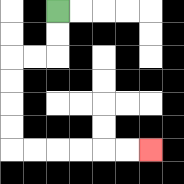{'start': '[2, 0]', 'end': '[6, 6]', 'path_directions': 'D,D,L,L,D,D,D,D,R,R,R,R,R,R', 'path_coordinates': '[[2, 0], [2, 1], [2, 2], [1, 2], [0, 2], [0, 3], [0, 4], [0, 5], [0, 6], [1, 6], [2, 6], [3, 6], [4, 6], [5, 6], [6, 6]]'}